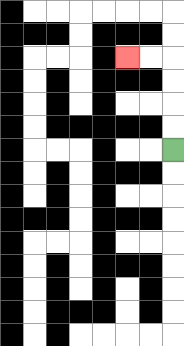{'start': '[7, 6]', 'end': '[5, 2]', 'path_directions': 'U,U,U,U,L,L', 'path_coordinates': '[[7, 6], [7, 5], [7, 4], [7, 3], [7, 2], [6, 2], [5, 2]]'}